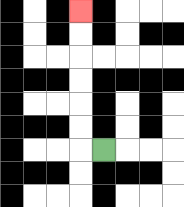{'start': '[4, 6]', 'end': '[3, 0]', 'path_directions': 'L,U,U,U,U,U,U', 'path_coordinates': '[[4, 6], [3, 6], [3, 5], [3, 4], [3, 3], [3, 2], [3, 1], [3, 0]]'}